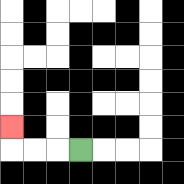{'start': '[3, 6]', 'end': '[0, 5]', 'path_directions': 'L,L,L,U', 'path_coordinates': '[[3, 6], [2, 6], [1, 6], [0, 6], [0, 5]]'}